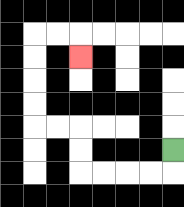{'start': '[7, 6]', 'end': '[3, 2]', 'path_directions': 'D,L,L,L,L,U,U,L,L,U,U,U,U,R,R,D', 'path_coordinates': '[[7, 6], [7, 7], [6, 7], [5, 7], [4, 7], [3, 7], [3, 6], [3, 5], [2, 5], [1, 5], [1, 4], [1, 3], [1, 2], [1, 1], [2, 1], [3, 1], [3, 2]]'}